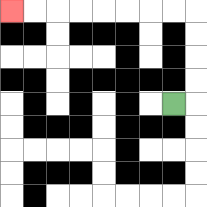{'start': '[7, 4]', 'end': '[0, 0]', 'path_directions': 'R,U,U,U,U,L,L,L,L,L,L,L,L', 'path_coordinates': '[[7, 4], [8, 4], [8, 3], [8, 2], [8, 1], [8, 0], [7, 0], [6, 0], [5, 0], [4, 0], [3, 0], [2, 0], [1, 0], [0, 0]]'}